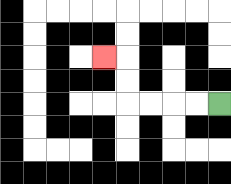{'start': '[9, 4]', 'end': '[4, 2]', 'path_directions': 'L,L,L,L,U,U,L', 'path_coordinates': '[[9, 4], [8, 4], [7, 4], [6, 4], [5, 4], [5, 3], [5, 2], [4, 2]]'}